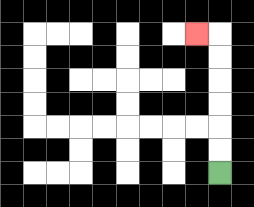{'start': '[9, 7]', 'end': '[8, 1]', 'path_directions': 'U,U,U,U,U,U,L', 'path_coordinates': '[[9, 7], [9, 6], [9, 5], [9, 4], [9, 3], [9, 2], [9, 1], [8, 1]]'}